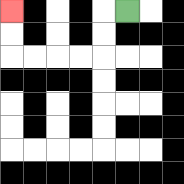{'start': '[5, 0]', 'end': '[0, 0]', 'path_directions': 'L,D,D,L,L,L,L,U,U', 'path_coordinates': '[[5, 0], [4, 0], [4, 1], [4, 2], [3, 2], [2, 2], [1, 2], [0, 2], [0, 1], [0, 0]]'}